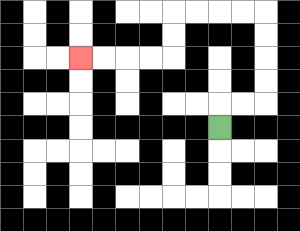{'start': '[9, 5]', 'end': '[3, 2]', 'path_directions': 'U,R,R,U,U,U,U,L,L,L,L,D,D,L,L,L,L', 'path_coordinates': '[[9, 5], [9, 4], [10, 4], [11, 4], [11, 3], [11, 2], [11, 1], [11, 0], [10, 0], [9, 0], [8, 0], [7, 0], [7, 1], [7, 2], [6, 2], [5, 2], [4, 2], [3, 2]]'}